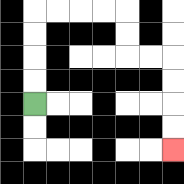{'start': '[1, 4]', 'end': '[7, 6]', 'path_directions': 'U,U,U,U,R,R,R,R,D,D,R,R,D,D,D,D', 'path_coordinates': '[[1, 4], [1, 3], [1, 2], [1, 1], [1, 0], [2, 0], [3, 0], [4, 0], [5, 0], [5, 1], [5, 2], [6, 2], [7, 2], [7, 3], [7, 4], [7, 5], [7, 6]]'}